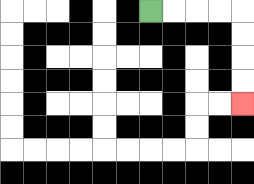{'start': '[6, 0]', 'end': '[10, 4]', 'path_directions': 'R,R,R,R,D,D,D,D', 'path_coordinates': '[[6, 0], [7, 0], [8, 0], [9, 0], [10, 0], [10, 1], [10, 2], [10, 3], [10, 4]]'}